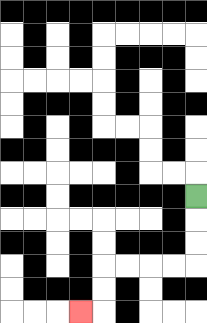{'start': '[8, 8]', 'end': '[3, 13]', 'path_directions': 'D,D,D,L,L,L,L,D,D,L', 'path_coordinates': '[[8, 8], [8, 9], [8, 10], [8, 11], [7, 11], [6, 11], [5, 11], [4, 11], [4, 12], [4, 13], [3, 13]]'}